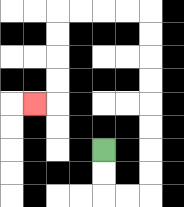{'start': '[4, 6]', 'end': '[1, 4]', 'path_directions': 'D,D,R,R,U,U,U,U,U,U,U,U,L,L,L,L,D,D,D,D,L', 'path_coordinates': '[[4, 6], [4, 7], [4, 8], [5, 8], [6, 8], [6, 7], [6, 6], [6, 5], [6, 4], [6, 3], [6, 2], [6, 1], [6, 0], [5, 0], [4, 0], [3, 0], [2, 0], [2, 1], [2, 2], [2, 3], [2, 4], [1, 4]]'}